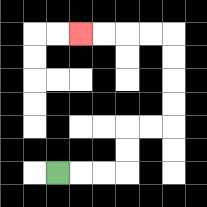{'start': '[2, 7]', 'end': '[3, 1]', 'path_directions': 'R,R,R,U,U,R,R,U,U,U,U,L,L,L,L', 'path_coordinates': '[[2, 7], [3, 7], [4, 7], [5, 7], [5, 6], [5, 5], [6, 5], [7, 5], [7, 4], [7, 3], [7, 2], [7, 1], [6, 1], [5, 1], [4, 1], [3, 1]]'}